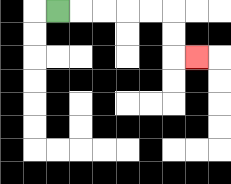{'start': '[2, 0]', 'end': '[8, 2]', 'path_directions': 'R,R,R,R,R,D,D,R', 'path_coordinates': '[[2, 0], [3, 0], [4, 0], [5, 0], [6, 0], [7, 0], [7, 1], [7, 2], [8, 2]]'}